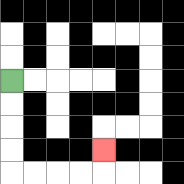{'start': '[0, 3]', 'end': '[4, 6]', 'path_directions': 'D,D,D,D,R,R,R,R,U', 'path_coordinates': '[[0, 3], [0, 4], [0, 5], [0, 6], [0, 7], [1, 7], [2, 7], [3, 7], [4, 7], [4, 6]]'}